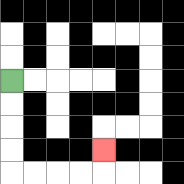{'start': '[0, 3]', 'end': '[4, 6]', 'path_directions': 'D,D,D,D,R,R,R,R,U', 'path_coordinates': '[[0, 3], [0, 4], [0, 5], [0, 6], [0, 7], [1, 7], [2, 7], [3, 7], [4, 7], [4, 6]]'}